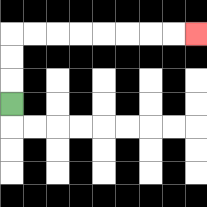{'start': '[0, 4]', 'end': '[8, 1]', 'path_directions': 'U,U,U,R,R,R,R,R,R,R,R', 'path_coordinates': '[[0, 4], [0, 3], [0, 2], [0, 1], [1, 1], [2, 1], [3, 1], [4, 1], [5, 1], [6, 1], [7, 1], [8, 1]]'}